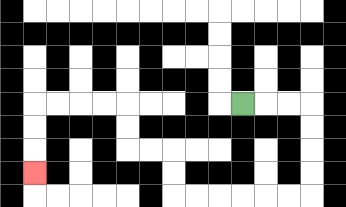{'start': '[10, 4]', 'end': '[1, 7]', 'path_directions': 'R,R,R,D,D,D,D,L,L,L,L,L,L,U,U,L,L,U,U,L,L,L,L,D,D,D', 'path_coordinates': '[[10, 4], [11, 4], [12, 4], [13, 4], [13, 5], [13, 6], [13, 7], [13, 8], [12, 8], [11, 8], [10, 8], [9, 8], [8, 8], [7, 8], [7, 7], [7, 6], [6, 6], [5, 6], [5, 5], [5, 4], [4, 4], [3, 4], [2, 4], [1, 4], [1, 5], [1, 6], [1, 7]]'}